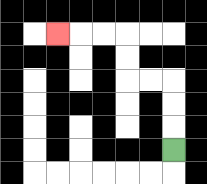{'start': '[7, 6]', 'end': '[2, 1]', 'path_directions': 'U,U,U,L,L,U,U,L,L,L', 'path_coordinates': '[[7, 6], [7, 5], [7, 4], [7, 3], [6, 3], [5, 3], [5, 2], [5, 1], [4, 1], [3, 1], [2, 1]]'}